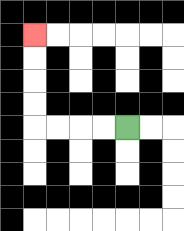{'start': '[5, 5]', 'end': '[1, 1]', 'path_directions': 'L,L,L,L,U,U,U,U', 'path_coordinates': '[[5, 5], [4, 5], [3, 5], [2, 5], [1, 5], [1, 4], [1, 3], [1, 2], [1, 1]]'}